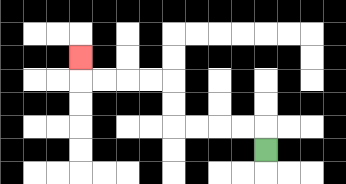{'start': '[11, 6]', 'end': '[3, 2]', 'path_directions': 'U,L,L,L,L,U,U,L,L,L,L,U', 'path_coordinates': '[[11, 6], [11, 5], [10, 5], [9, 5], [8, 5], [7, 5], [7, 4], [7, 3], [6, 3], [5, 3], [4, 3], [3, 3], [3, 2]]'}